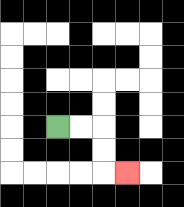{'start': '[2, 5]', 'end': '[5, 7]', 'path_directions': 'R,R,D,D,R', 'path_coordinates': '[[2, 5], [3, 5], [4, 5], [4, 6], [4, 7], [5, 7]]'}